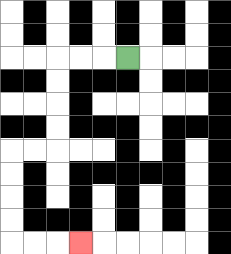{'start': '[5, 2]', 'end': '[3, 10]', 'path_directions': 'L,L,L,D,D,D,D,L,L,D,D,D,D,R,R,R', 'path_coordinates': '[[5, 2], [4, 2], [3, 2], [2, 2], [2, 3], [2, 4], [2, 5], [2, 6], [1, 6], [0, 6], [0, 7], [0, 8], [0, 9], [0, 10], [1, 10], [2, 10], [3, 10]]'}